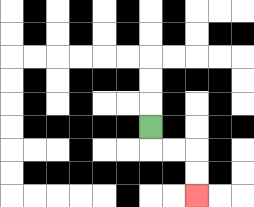{'start': '[6, 5]', 'end': '[8, 8]', 'path_directions': 'D,R,R,D,D', 'path_coordinates': '[[6, 5], [6, 6], [7, 6], [8, 6], [8, 7], [8, 8]]'}